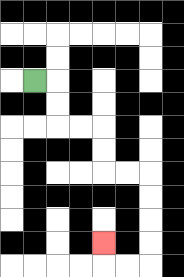{'start': '[1, 3]', 'end': '[4, 10]', 'path_directions': 'R,D,D,R,R,D,D,R,R,D,D,D,D,L,L,U', 'path_coordinates': '[[1, 3], [2, 3], [2, 4], [2, 5], [3, 5], [4, 5], [4, 6], [4, 7], [5, 7], [6, 7], [6, 8], [6, 9], [6, 10], [6, 11], [5, 11], [4, 11], [4, 10]]'}